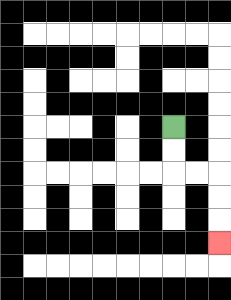{'start': '[7, 5]', 'end': '[9, 10]', 'path_directions': 'D,D,R,R,D,D,D', 'path_coordinates': '[[7, 5], [7, 6], [7, 7], [8, 7], [9, 7], [9, 8], [9, 9], [9, 10]]'}